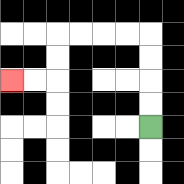{'start': '[6, 5]', 'end': '[0, 3]', 'path_directions': 'U,U,U,U,L,L,L,L,D,D,L,L', 'path_coordinates': '[[6, 5], [6, 4], [6, 3], [6, 2], [6, 1], [5, 1], [4, 1], [3, 1], [2, 1], [2, 2], [2, 3], [1, 3], [0, 3]]'}